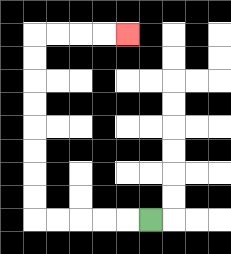{'start': '[6, 9]', 'end': '[5, 1]', 'path_directions': 'L,L,L,L,L,U,U,U,U,U,U,U,U,R,R,R,R', 'path_coordinates': '[[6, 9], [5, 9], [4, 9], [3, 9], [2, 9], [1, 9], [1, 8], [1, 7], [1, 6], [1, 5], [1, 4], [1, 3], [1, 2], [1, 1], [2, 1], [3, 1], [4, 1], [5, 1]]'}